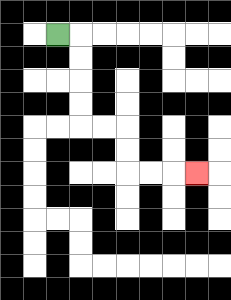{'start': '[2, 1]', 'end': '[8, 7]', 'path_directions': 'R,D,D,D,D,R,R,D,D,R,R,R', 'path_coordinates': '[[2, 1], [3, 1], [3, 2], [3, 3], [3, 4], [3, 5], [4, 5], [5, 5], [5, 6], [5, 7], [6, 7], [7, 7], [8, 7]]'}